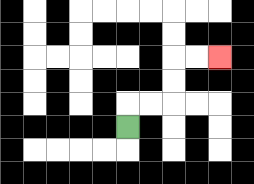{'start': '[5, 5]', 'end': '[9, 2]', 'path_directions': 'U,R,R,U,U,R,R', 'path_coordinates': '[[5, 5], [5, 4], [6, 4], [7, 4], [7, 3], [7, 2], [8, 2], [9, 2]]'}